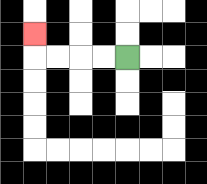{'start': '[5, 2]', 'end': '[1, 1]', 'path_directions': 'L,L,L,L,U', 'path_coordinates': '[[5, 2], [4, 2], [3, 2], [2, 2], [1, 2], [1, 1]]'}